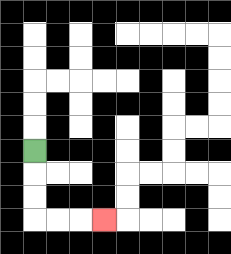{'start': '[1, 6]', 'end': '[4, 9]', 'path_directions': 'D,D,D,R,R,R', 'path_coordinates': '[[1, 6], [1, 7], [1, 8], [1, 9], [2, 9], [3, 9], [4, 9]]'}